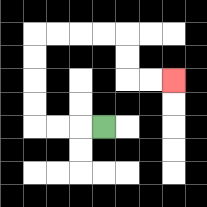{'start': '[4, 5]', 'end': '[7, 3]', 'path_directions': 'L,L,L,U,U,U,U,R,R,R,R,D,D,R,R', 'path_coordinates': '[[4, 5], [3, 5], [2, 5], [1, 5], [1, 4], [1, 3], [1, 2], [1, 1], [2, 1], [3, 1], [4, 1], [5, 1], [5, 2], [5, 3], [6, 3], [7, 3]]'}